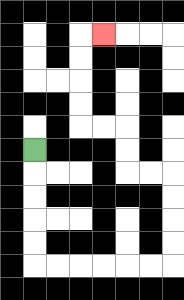{'start': '[1, 6]', 'end': '[4, 1]', 'path_directions': 'D,D,D,D,D,R,R,R,R,R,R,U,U,U,U,L,L,U,U,L,L,U,U,U,U,R', 'path_coordinates': '[[1, 6], [1, 7], [1, 8], [1, 9], [1, 10], [1, 11], [2, 11], [3, 11], [4, 11], [5, 11], [6, 11], [7, 11], [7, 10], [7, 9], [7, 8], [7, 7], [6, 7], [5, 7], [5, 6], [5, 5], [4, 5], [3, 5], [3, 4], [3, 3], [3, 2], [3, 1], [4, 1]]'}